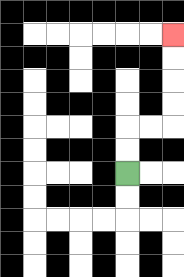{'start': '[5, 7]', 'end': '[7, 1]', 'path_directions': 'U,U,R,R,U,U,U,U', 'path_coordinates': '[[5, 7], [5, 6], [5, 5], [6, 5], [7, 5], [7, 4], [7, 3], [7, 2], [7, 1]]'}